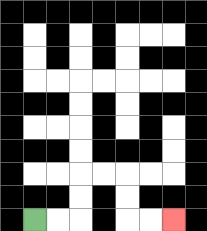{'start': '[1, 9]', 'end': '[7, 9]', 'path_directions': 'R,R,U,U,R,R,D,D,R,R', 'path_coordinates': '[[1, 9], [2, 9], [3, 9], [3, 8], [3, 7], [4, 7], [5, 7], [5, 8], [5, 9], [6, 9], [7, 9]]'}